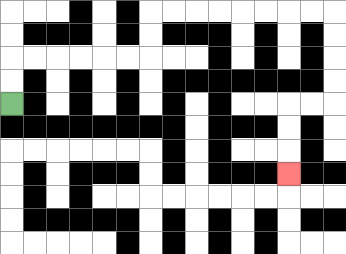{'start': '[0, 4]', 'end': '[12, 7]', 'path_directions': 'U,U,R,R,R,R,R,R,U,U,R,R,R,R,R,R,R,R,D,D,D,D,L,L,D,D,D', 'path_coordinates': '[[0, 4], [0, 3], [0, 2], [1, 2], [2, 2], [3, 2], [4, 2], [5, 2], [6, 2], [6, 1], [6, 0], [7, 0], [8, 0], [9, 0], [10, 0], [11, 0], [12, 0], [13, 0], [14, 0], [14, 1], [14, 2], [14, 3], [14, 4], [13, 4], [12, 4], [12, 5], [12, 6], [12, 7]]'}